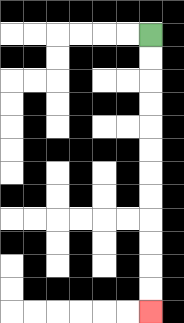{'start': '[6, 1]', 'end': '[6, 13]', 'path_directions': 'D,D,D,D,D,D,D,D,D,D,D,D', 'path_coordinates': '[[6, 1], [6, 2], [6, 3], [6, 4], [6, 5], [6, 6], [6, 7], [6, 8], [6, 9], [6, 10], [6, 11], [6, 12], [6, 13]]'}